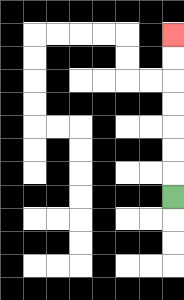{'start': '[7, 8]', 'end': '[7, 1]', 'path_directions': 'U,U,U,U,U,U,U', 'path_coordinates': '[[7, 8], [7, 7], [7, 6], [7, 5], [7, 4], [7, 3], [7, 2], [7, 1]]'}